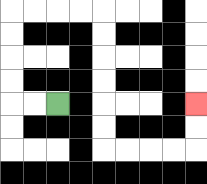{'start': '[2, 4]', 'end': '[8, 4]', 'path_directions': 'L,L,U,U,U,U,R,R,R,R,D,D,D,D,D,D,R,R,R,R,U,U', 'path_coordinates': '[[2, 4], [1, 4], [0, 4], [0, 3], [0, 2], [0, 1], [0, 0], [1, 0], [2, 0], [3, 0], [4, 0], [4, 1], [4, 2], [4, 3], [4, 4], [4, 5], [4, 6], [5, 6], [6, 6], [7, 6], [8, 6], [8, 5], [8, 4]]'}